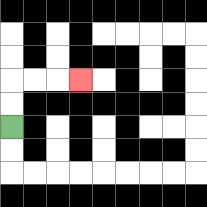{'start': '[0, 5]', 'end': '[3, 3]', 'path_directions': 'U,U,R,R,R', 'path_coordinates': '[[0, 5], [0, 4], [0, 3], [1, 3], [2, 3], [3, 3]]'}